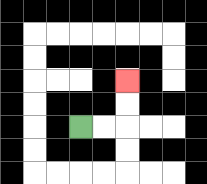{'start': '[3, 5]', 'end': '[5, 3]', 'path_directions': 'R,R,U,U', 'path_coordinates': '[[3, 5], [4, 5], [5, 5], [5, 4], [5, 3]]'}